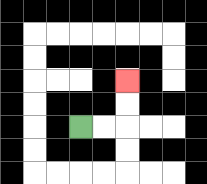{'start': '[3, 5]', 'end': '[5, 3]', 'path_directions': 'R,R,U,U', 'path_coordinates': '[[3, 5], [4, 5], [5, 5], [5, 4], [5, 3]]'}